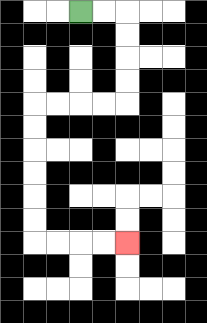{'start': '[3, 0]', 'end': '[5, 10]', 'path_directions': 'R,R,D,D,D,D,L,L,L,L,D,D,D,D,D,D,R,R,R,R', 'path_coordinates': '[[3, 0], [4, 0], [5, 0], [5, 1], [5, 2], [5, 3], [5, 4], [4, 4], [3, 4], [2, 4], [1, 4], [1, 5], [1, 6], [1, 7], [1, 8], [1, 9], [1, 10], [2, 10], [3, 10], [4, 10], [5, 10]]'}